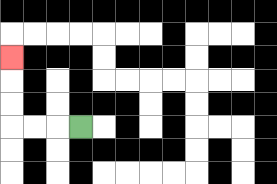{'start': '[3, 5]', 'end': '[0, 2]', 'path_directions': 'L,L,L,U,U,U', 'path_coordinates': '[[3, 5], [2, 5], [1, 5], [0, 5], [0, 4], [0, 3], [0, 2]]'}